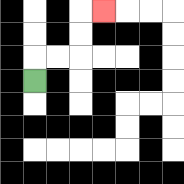{'start': '[1, 3]', 'end': '[4, 0]', 'path_directions': 'U,R,R,U,U,R', 'path_coordinates': '[[1, 3], [1, 2], [2, 2], [3, 2], [3, 1], [3, 0], [4, 0]]'}